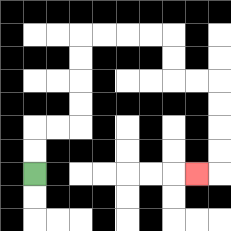{'start': '[1, 7]', 'end': '[8, 7]', 'path_directions': 'U,U,R,R,U,U,U,U,R,R,R,R,D,D,R,R,D,D,D,D,L', 'path_coordinates': '[[1, 7], [1, 6], [1, 5], [2, 5], [3, 5], [3, 4], [3, 3], [3, 2], [3, 1], [4, 1], [5, 1], [6, 1], [7, 1], [7, 2], [7, 3], [8, 3], [9, 3], [9, 4], [9, 5], [9, 6], [9, 7], [8, 7]]'}